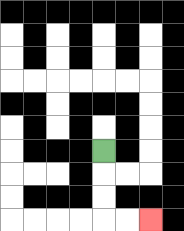{'start': '[4, 6]', 'end': '[6, 9]', 'path_directions': 'D,D,D,R,R', 'path_coordinates': '[[4, 6], [4, 7], [4, 8], [4, 9], [5, 9], [6, 9]]'}